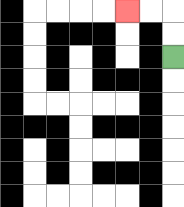{'start': '[7, 2]', 'end': '[5, 0]', 'path_directions': 'U,U,L,L', 'path_coordinates': '[[7, 2], [7, 1], [7, 0], [6, 0], [5, 0]]'}